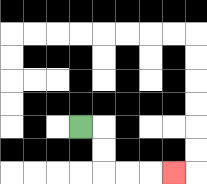{'start': '[3, 5]', 'end': '[7, 7]', 'path_directions': 'R,D,D,R,R,R', 'path_coordinates': '[[3, 5], [4, 5], [4, 6], [4, 7], [5, 7], [6, 7], [7, 7]]'}